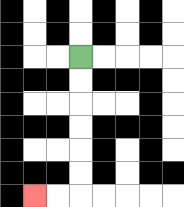{'start': '[3, 2]', 'end': '[1, 8]', 'path_directions': 'D,D,D,D,D,D,L,L', 'path_coordinates': '[[3, 2], [3, 3], [3, 4], [3, 5], [3, 6], [3, 7], [3, 8], [2, 8], [1, 8]]'}